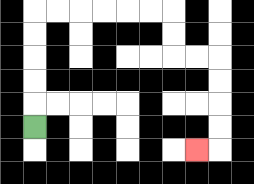{'start': '[1, 5]', 'end': '[8, 6]', 'path_directions': 'U,U,U,U,U,R,R,R,R,R,R,D,D,R,R,D,D,D,D,L', 'path_coordinates': '[[1, 5], [1, 4], [1, 3], [1, 2], [1, 1], [1, 0], [2, 0], [3, 0], [4, 0], [5, 0], [6, 0], [7, 0], [7, 1], [7, 2], [8, 2], [9, 2], [9, 3], [9, 4], [9, 5], [9, 6], [8, 6]]'}